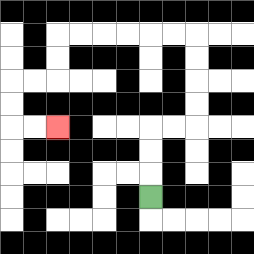{'start': '[6, 8]', 'end': '[2, 5]', 'path_directions': 'U,U,U,R,R,U,U,U,U,L,L,L,L,L,L,D,D,L,L,D,D,R,R', 'path_coordinates': '[[6, 8], [6, 7], [6, 6], [6, 5], [7, 5], [8, 5], [8, 4], [8, 3], [8, 2], [8, 1], [7, 1], [6, 1], [5, 1], [4, 1], [3, 1], [2, 1], [2, 2], [2, 3], [1, 3], [0, 3], [0, 4], [0, 5], [1, 5], [2, 5]]'}